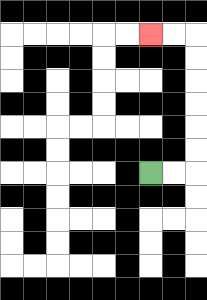{'start': '[6, 7]', 'end': '[6, 1]', 'path_directions': 'R,R,U,U,U,U,U,U,L,L', 'path_coordinates': '[[6, 7], [7, 7], [8, 7], [8, 6], [8, 5], [8, 4], [8, 3], [8, 2], [8, 1], [7, 1], [6, 1]]'}